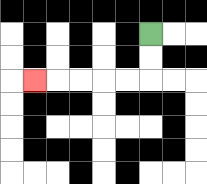{'start': '[6, 1]', 'end': '[1, 3]', 'path_directions': 'D,D,L,L,L,L,L', 'path_coordinates': '[[6, 1], [6, 2], [6, 3], [5, 3], [4, 3], [3, 3], [2, 3], [1, 3]]'}